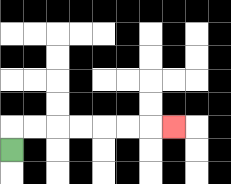{'start': '[0, 6]', 'end': '[7, 5]', 'path_directions': 'U,R,R,R,R,R,R,R', 'path_coordinates': '[[0, 6], [0, 5], [1, 5], [2, 5], [3, 5], [4, 5], [5, 5], [6, 5], [7, 5]]'}